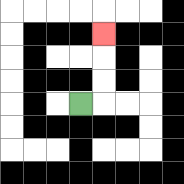{'start': '[3, 4]', 'end': '[4, 1]', 'path_directions': 'R,U,U,U', 'path_coordinates': '[[3, 4], [4, 4], [4, 3], [4, 2], [4, 1]]'}